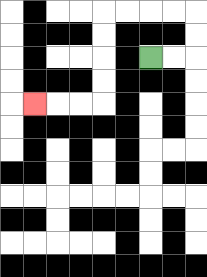{'start': '[6, 2]', 'end': '[1, 4]', 'path_directions': 'R,R,U,U,L,L,L,L,D,D,D,D,L,L,L', 'path_coordinates': '[[6, 2], [7, 2], [8, 2], [8, 1], [8, 0], [7, 0], [6, 0], [5, 0], [4, 0], [4, 1], [4, 2], [4, 3], [4, 4], [3, 4], [2, 4], [1, 4]]'}